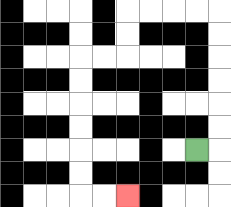{'start': '[8, 6]', 'end': '[5, 8]', 'path_directions': 'R,U,U,U,U,U,U,L,L,L,L,D,D,L,L,D,D,D,D,D,D,R,R', 'path_coordinates': '[[8, 6], [9, 6], [9, 5], [9, 4], [9, 3], [9, 2], [9, 1], [9, 0], [8, 0], [7, 0], [6, 0], [5, 0], [5, 1], [5, 2], [4, 2], [3, 2], [3, 3], [3, 4], [3, 5], [3, 6], [3, 7], [3, 8], [4, 8], [5, 8]]'}